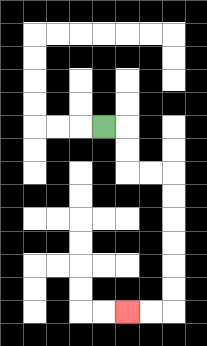{'start': '[4, 5]', 'end': '[5, 13]', 'path_directions': 'R,D,D,R,R,D,D,D,D,D,D,L,L', 'path_coordinates': '[[4, 5], [5, 5], [5, 6], [5, 7], [6, 7], [7, 7], [7, 8], [7, 9], [7, 10], [7, 11], [7, 12], [7, 13], [6, 13], [5, 13]]'}